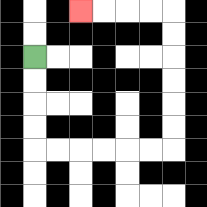{'start': '[1, 2]', 'end': '[3, 0]', 'path_directions': 'D,D,D,D,R,R,R,R,R,R,U,U,U,U,U,U,L,L,L,L', 'path_coordinates': '[[1, 2], [1, 3], [1, 4], [1, 5], [1, 6], [2, 6], [3, 6], [4, 6], [5, 6], [6, 6], [7, 6], [7, 5], [7, 4], [7, 3], [7, 2], [7, 1], [7, 0], [6, 0], [5, 0], [4, 0], [3, 0]]'}